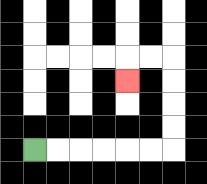{'start': '[1, 6]', 'end': '[5, 3]', 'path_directions': 'R,R,R,R,R,R,U,U,U,U,L,L,D', 'path_coordinates': '[[1, 6], [2, 6], [3, 6], [4, 6], [5, 6], [6, 6], [7, 6], [7, 5], [7, 4], [7, 3], [7, 2], [6, 2], [5, 2], [5, 3]]'}